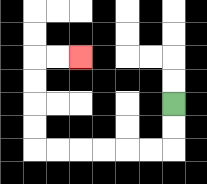{'start': '[7, 4]', 'end': '[3, 2]', 'path_directions': 'D,D,L,L,L,L,L,L,U,U,U,U,R,R', 'path_coordinates': '[[7, 4], [7, 5], [7, 6], [6, 6], [5, 6], [4, 6], [3, 6], [2, 6], [1, 6], [1, 5], [1, 4], [1, 3], [1, 2], [2, 2], [3, 2]]'}